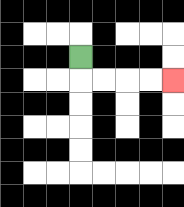{'start': '[3, 2]', 'end': '[7, 3]', 'path_directions': 'D,R,R,R,R', 'path_coordinates': '[[3, 2], [3, 3], [4, 3], [5, 3], [6, 3], [7, 3]]'}